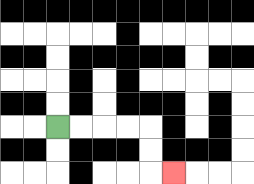{'start': '[2, 5]', 'end': '[7, 7]', 'path_directions': 'R,R,R,R,D,D,R', 'path_coordinates': '[[2, 5], [3, 5], [4, 5], [5, 5], [6, 5], [6, 6], [6, 7], [7, 7]]'}